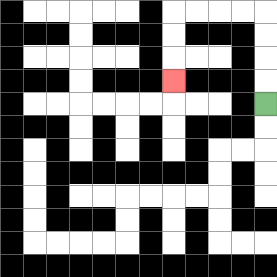{'start': '[11, 4]', 'end': '[7, 3]', 'path_directions': 'U,U,U,U,L,L,L,L,D,D,D', 'path_coordinates': '[[11, 4], [11, 3], [11, 2], [11, 1], [11, 0], [10, 0], [9, 0], [8, 0], [7, 0], [7, 1], [7, 2], [7, 3]]'}